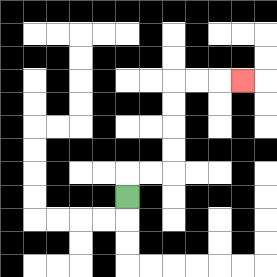{'start': '[5, 8]', 'end': '[10, 3]', 'path_directions': 'U,R,R,U,U,U,U,R,R,R', 'path_coordinates': '[[5, 8], [5, 7], [6, 7], [7, 7], [7, 6], [7, 5], [7, 4], [7, 3], [8, 3], [9, 3], [10, 3]]'}